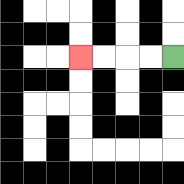{'start': '[7, 2]', 'end': '[3, 2]', 'path_directions': 'L,L,L,L', 'path_coordinates': '[[7, 2], [6, 2], [5, 2], [4, 2], [3, 2]]'}